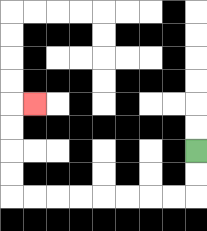{'start': '[8, 6]', 'end': '[1, 4]', 'path_directions': 'D,D,L,L,L,L,L,L,L,L,U,U,U,U,R', 'path_coordinates': '[[8, 6], [8, 7], [8, 8], [7, 8], [6, 8], [5, 8], [4, 8], [3, 8], [2, 8], [1, 8], [0, 8], [0, 7], [0, 6], [0, 5], [0, 4], [1, 4]]'}